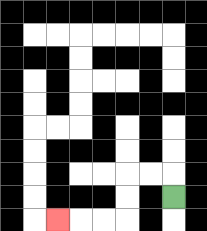{'start': '[7, 8]', 'end': '[2, 9]', 'path_directions': 'U,L,L,D,D,L,L,L', 'path_coordinates': '[[7, 8], [7, 7], [6, 7], [5, 7], [5, 8], [5, 9], [4, 9], [3, 9], [2, 9]]'}